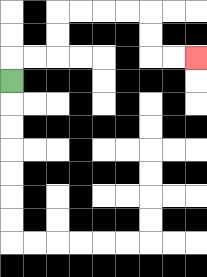{'start': '[0, 3]', 'end': '[8, 2]', 'path_directions': 'U,R,R,U,U,R,R,R,R,D,D,R,R', 'path_coordinates': '[[0, 3], [0, 2], [1, 2], [2, 2], [2, 1], [2, 0], [3, 0], [4, 0], [5, 0], [6, 0], [6, 1], [6, 2], [7, 2], [8, 2]]'}